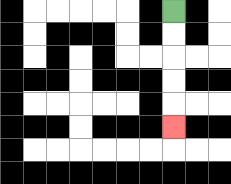{'start': '[7, 0]', 'end': '[7, 5]', 'path_directions': 'D,D,D,D,D', 'path_coordinates': '[[7, 0], [7, 1], [7, 2], [7, 3], [7, 4], [7, 5]]'}